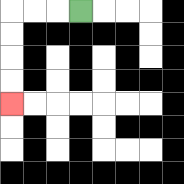{'start': '[3, 0]', 'end': '[0, 4]', 'path_directions': 'L,L,L,D,D,D,D', 'path_coordinates': '[[3, 0], [2, 0], [1, 0], [0, 0], [0, 1], [0, 2], [0, 3], [0, 4]]'}